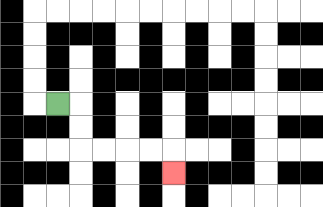{'start': '[2, 4]', 'end': '[7, 7]', 'path_directions': 'R,D,D,R,R,R,R,D', 'path_coordinates': '[[2, 4], [3, 4], [3, 5], [3, 6], [4, 6], [5, 6], [6, 6], [7, 6], [7, 7]]'}